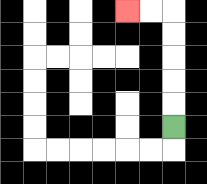{'start': '[7, 5]', 'end': '[5, 0]', 'path_directions': 'U,U,U,U,U,L,L', 'path_coordinates': '[[7, 5], [7, 4], [7, 3], [7, 2], [7, 1], [7, 0], [6, 0], [5, 0]]'}